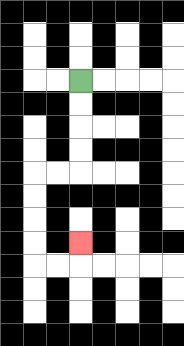{'start': '[3, 3]', 'end': '[3, 10]', 'path_directions': 'D,D,D,D,L,L,D,D,D,D,R,R,U', 'path_coordinates': '[[3, 3], [3, 4], [3, 5], [3, 6], [3, 7], [2, 7], [1, 7], [1, 8], [1, 9], [1, 10], [1, 11], [2, 11], [3, 11], [3, 10]]'}